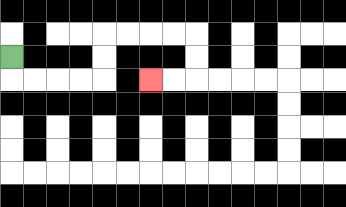{'start': '[0, 2]', 'end': '[6, 3]', 'path_directions': 'D,R,R,R,R,U,U,R,R,R,R,D,D,L,L', 'path_coordinates': '[[0, 2], [0, 3], [1, 3], [2, 3], [3, 3], [4, 3], [4, 2], [4, 1], [5, 1], [6, 1], [7, 1], [8, 1], [8, 2], [8, 3], [7, 3], [6, 3]]'}